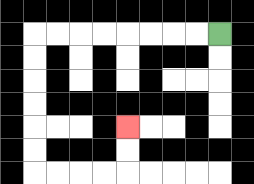{'start': '[9, 1]', 'end': '[5, 5]', 'path_directions': 'L,L,L,L,L,L,L,L,D,D,D,D,D,D,R,R,R,R,U,U', 'path_coordinates': '[[9, 1], [8, 1], [7, 1], [6, 1], [5, 1], [4, 1], [3, 1], [2, 1], [1, 1], [1, 2], [1, 3], [1, 4], [1, 5], [1, 6], [1, 7], [2, 7], [3, 7], [4, 7], [5, 7], [5, 6], [5, 5]]'}